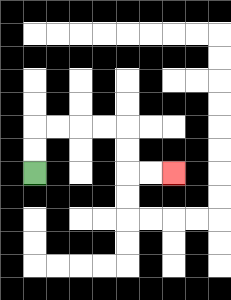{'start': '[1, 7]', 'end': '[7, 7]', 'path_directions': 'U,U,R,R,R,R,D,D,R,R', 'path_coordinates': '[[1, 7], [1, 6], [1, 5], [2, 5], [3, 5], [4, 5], [5, 5], [5, 6], [5, 7], [6, 7], [7, 7]]'}